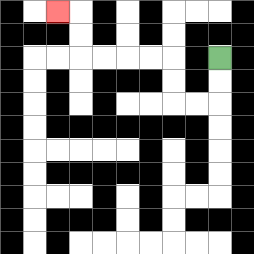{'start': '[9, 2]', 'end': '[2, 0]', 'path_directions': 'D,D,L,L,U,U,L,L,L,L,U,U,L', 'path_coordinates': '[[9, 2], [9, 3], [9, 4], [8, 4], [7, 4], [7, 3], [7, 2], [6, 2], [5, 2], [4, 2], [3, 2], [3, 1], [3, 0], [2, 0]]'}